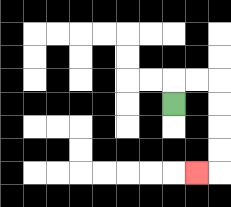{'start': '[7, 4]', 'end': '[8, 7]', 'path_directions': 'U,R,R,D,D,D,D,L', 'path_coordinates': '[[7, 4], [7, 3], [8, 3], [9, 3], [9, 4], [9, 5], [9, 6], [9, 7], [8, 7]]'}